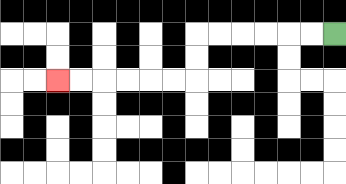{'start': '[14, 1]', 'end': '[2, 3]', 'path_directions': 'L,L,L,L,L,L,D,D,L,L,L,L,L,L', 'path_coordinates': '[[14, 1], [13, 1], [12, 1], [11, 1], [10, 1], [9, 1], [8, 1], [8, 2], [8, 3], [7, 3], [6, 3], [5, 3], [4, 3], [3, 3], [2, 3]]'}